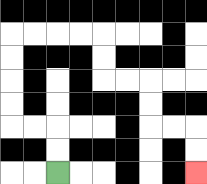{'start': '[2, 7]', 'end': '[8, 7]', 'path_directions': 'U,U,L,L,U,U,U,U,R,R,R,R,D,D,R,R,D,D,R,R,D,D', 'path_coordinates': '[[2, 7], [2, 6], [2, 5], [1, 5], [0, 5], [0, 4], [0, 3], [0, 2], [0, 1], [1, 1], [2, 1], [3, 1], [4, 1], [4, 2], [4, 3], [5, 3], [6, 3], [6, 4], [6, 5], [7, 5], [8, 5], [8, 6], [8, 7]]'}